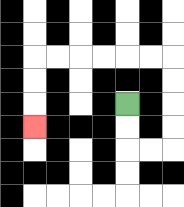{'start': '[5, 4]', 'end': '[1, 5]', 'path_directions': 'D,D,R,R,U,U,U,U,L,L,L,L,L,L,D,D,D', 'path_coordinates': '[[5, 4], [5, 5], [5, 6], [6, 6], [7, 6], [7, 5], [7, 4], [7, 3], [7, 2], [6, 2], [5, 2], [4, 2], [3, 2], [2, 2], [1, 2], [1, 3], [1, 4], [1, 5]]'}